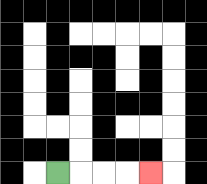{'start': '[2, 7]', 'end': '[6, 7]', 'path_directions': 'R,R,R,R', 'path_coordinates': '[[2, 7], [3, 7], [4, 7], [5, 7], [6, 7]]'}